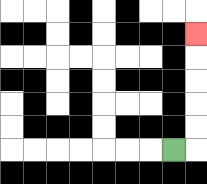{'start': '[7, 6]', 'end': '[8, 1]', 'path_directions': 'R,U,U,U,U,U', 'path_coordinates': '[[7, 6], [8, 6], [8, 5], [8, 4], [8, 3], [8, 2], [8, 1]]'}